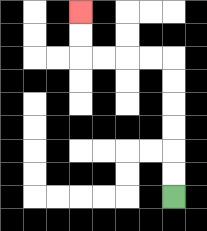{'start': '[7, 8]', 'end': '[3, 0]', 'path_directions': 'U,U,U,U,U,U,L,L,L,L,U,U', 'path_coordinates': '[[7, 8], [7, 7], [7, 6], [7, 5], [7, 4], [7, 3], [7, 2], [6, 2], [5, 2], [4, 2], [3, 2], [3, 1], [3, 0]]'}